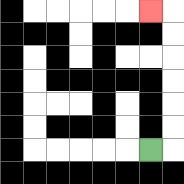{'start': '[6, 6]', 'end': '[6, 0]', 'path_directions': 'R,U,U,U,U,U,U,L', 'path_coordinates': '[[6, 6], [7, 6], [7, 5], [7, 4], [7, 3], [7, 2], [7, 1], [7, 0], [6, 0]]'}